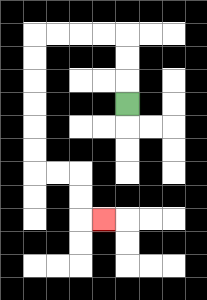{'start': '[5, 4]', 'end': '[4, 9]', 'path_directions': 'U,U,U,L,L,L,L,D,D,D,D,D,D,R,R,D,D,R', 'path_coordinates': '[[5, 4], [5, 3], [5, 2], [5, 1], [4, 1], [3, 1], [2, 1], [1, 1], [1, 2], [1, 3], [1, 4], [1, 5], [1, 6], [1, 7], [2, 7], [3, 7], [3, 8], [3, 9], [4, 9]]'}